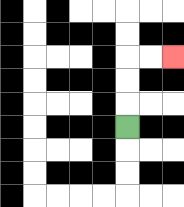{'start': '[5, 5]', 'end': '[7, 2]', 'path_directions': 'U,U,U,R,R', 'path_coordinates': '[[5, 5], [5, 4], [5, 3], [5, 2], [6, 2], [7, 2]]'}